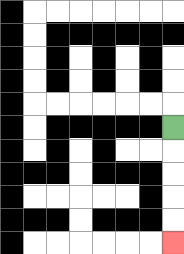{'start': '[7, 5]', 'end': '[7, 10]', 'path_directions': 'D,D,D,D,D', 'path_coordinates': '[[7, 5], [7, 6], [7, 7], [7, 8], [7, 9], [7, 10]]'}